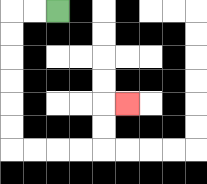{'start': '[2, 0]', 'end': '[5, 4]', 'path_directions': 'L,L,D,D,D,D,D,D,R,R,R,R,U,U,R', 'path_coordinates': '[[2, 0], [1, 0], [0, 0], [0, 1], [0, 2], [0, 3], [0, 4], [0, 5], [0, 6], [1, 6], [2, 6], [3, 6], [4, 6], [4, 5], [4, 4], [5, 4]]'}